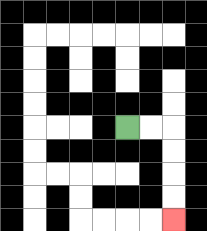{'start': '[5, 5]', 'end': '[7, 9]', 'path_directions': 'R,R,D,D,D,D', 'path_coordinates': '[[5, 5], [6, 5], [7, 5], [7, 6], [7, 7], [7, 8], [7, 9]]'}